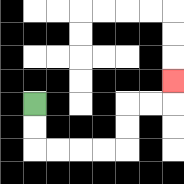{'start': '[1, 4]', 'end': '[7, 3]', 'path_directions': 'D,D,R,R,R,R,U,U,R,R,U', 'path_coordinates': '[[1, 4], [1, 5], [1, 6], [2, 6], [3, 6], [4, 6], [5, 6], [5, 5], [5, 4], [6, 4], [7, 4], [7, 3]]'}